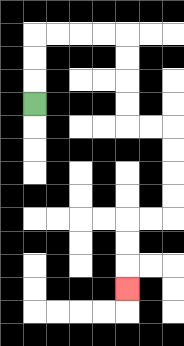{'start': '[1, 4]', 'end': '[5, 12]', 'path_directions': 'U,U,U,R,R,R,R,D,D,D,D,R,R,D,D,D,D,L,L,D,D,D', 'path_coordinates': '[[1, 4], [1, 3], [1, 2], [1, 1], [2, 1], [3, 1], [4, 1], [5, 1], [5, 2], [5, 3], [5, 4], [5, 5], [6, 5], [7, 5], [7, 6], [7, 7], [7, 8], [7, 9], [6, 9], [5, 9], [5, 10], [5, 11], [5, 12]]'}